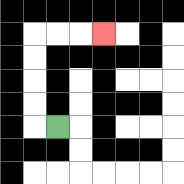{'start': '[2, 5]', 'end': '[4, 1]', 'path_directions': 'L,U,U,U,U,R,R,R', 'path_coordinates': '[[2, 5], [1, 5], [1, 4], [1, 3], [1, 2], [1, 1], [2, 1], [3, 1], [4, 1]]'}